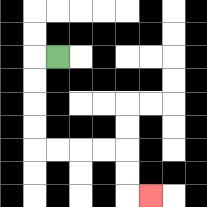{'start': '[2, 2]', 'end': '[6, 8]', 'path_directions': 'L,D,D,D,D,R,R,R,R,D,D,R', 'path_coordinates': '[[2, 2], [1, 2], [1, 3], [1, 4], [1, 5], [1, 6], [2, 6], [3, 6], [4, 6], [5, 6], [5, 7], [5, 8], [6, 8]]'}